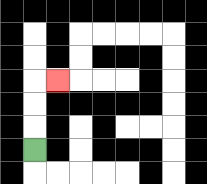{'start': '[1, 6]', 'end': '[2, 3]', 'path_directions': 'U,U,U,R', 'path_coordinates': '[[1, 6], [1, 5], [1, 4], [1, 3], [2, 3]]'}